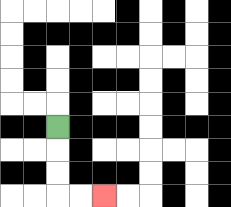{'start': '[2, 5]', 'end': '[4, 8]', 'path_directions': 'D,D,D,R,R', 'path_coordinates': '[[2, 5], [2, 6], [2, 7], [2, 8], [3, 8], [4, 8]]'}